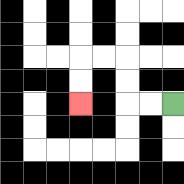{'start': '[7, 4]', 'end': '[3, 4]', 'path_directions': 'L,L,U,U,L,L,D,D', 'path_coordinates': '[[7, 4], [6, 4], [5, 4], [5, 3], [5, 2], [4, 2], [3, 2], [3, 3], [3, 4]]'}